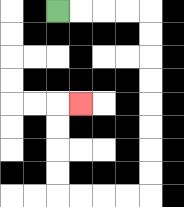{'start': '[2, 0]', 'end': '[3, 4]', 'path_directions': 'R,R,R,R,D,D,D,D,D,D,D,D,L,L,L,L,U,U,U,U,R', 'path_coordinates': '[[2, 0], [3, 0], [4, 0], [5, 0], [6, 0], [6, 1], [6, 2], [6, 3], [6, 4], [6, 5], [6, 6], [6, 7], [6, 8], [5, 8], [4, 8], [3, 8], [2, 8], [2, 7], [2, 6], [2, 5], [2, 4], [3, 4]]'}